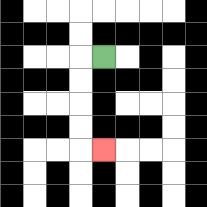{'start': '[4, 2]', 'end': '[4, 6]', 'path_directions': 'L,D,D,D,D,R', 'path_coordinates': '[[4, 2], [3, 2], [3, 3], [3, 4], [3, 5], [3, 6], [4, 6]]'}